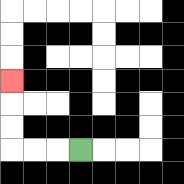{'start': '[3, 6]', 'end': '[0, 3]', 'path_directions': 'L,L,L,U,U,U', 'path_coordinates': '[[3, 6], [2, 6], [1, 6], [0, 6], [0, 5], [0, 4], [0, 3]]'}